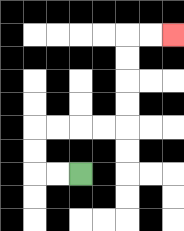{'start': '[3, 7]', 'end': '[7, 1]', 'path_directions': 'L,L,U,U,R,R,R,R,U,U,U,U,R,R', 'path_coordinates': '[[3, 7], [2, 7], [1, 7], [1, 6], [1, 5], [2, 5], [3, 5], [4, 5], [5, 5], [5, 4], [5, 3], [5, 2], [5, 1], [6, 1], [7, 1]]'}